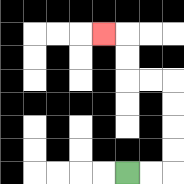{'start': '[5, 7]', 'end': '[4, 1]', 'path_directions': 'R,R,U,U,U,U,L,L,U,U,L', 'path_coordinates': '[[5, 7], [6, 7], [7, 7], [7, 6], [7, 5], [7, 4], [7, 3], [6, 3], [5, 3], [5, 2], [5, 1], [4, 1]]'}